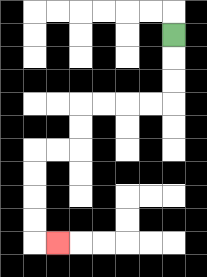{'start': '[7, 1]', 'end': '[2, 10]', 'path_directions': 'D,D,D,L,L,L,L,D,D,L,L,D,D,D,D,R', 'path_coordinates': '[[7, 1], [7, 2], [7, 3], [7, 4], [6, 4], [5, 4], [4, 4], [3, 4], [3, 5], [3, 6], [2, 6], [1, 6], [1, 7], [1, 8], [1, 9], [1, 10], [2, 10]]'}